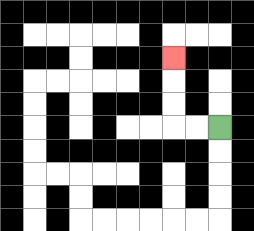{'start': '[9, 5]', 'end': '[7, 2]', 'path_directions': 'L,L,U,U,U', 'path_coordinates': '[[9, 5], [8, 5], [7, 5], [7, 4], [7, 3], [7, 2]]'}